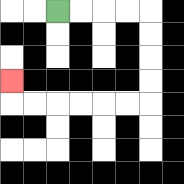{'start': '[2, 0]', 'end': '[0, 3]', 'path_directions': 'R,R,R,R,D,D,D,D,L,L,L,L,L,L,U', 'path_coordinates': '[[2, 0], [3, 0], [4, 0], [5, 0], [6, 0], [6, 1], [6, 2], [6, 3], [6, 4], [5, 4], [4, 4], [3, 4], [2, 4], [1, 4], [0, 4], [0, 3]]'}